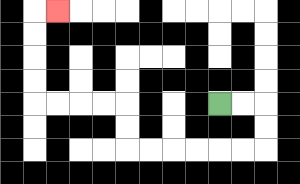{'start': '[9, 4]', 'end': '[2, 0]', 'path_directions': 'R,R,D,D,L,L,L,L,L,L,U,U,L,L,L,L,U,U,U,U,R', 'path_coordinates': '[[9, 4], [10, 4], [11, 4], [11, 5], [11, 6], [10, 6], [9, 6], [8, 6], [7, 6], [6, 6], [5, 6], [5, 5], [5, 4], [4, 4], [3, 4], [2, 4], [1, 4], [1, 3], [1, 2], [1, 1], [1, 0], [2, 0]]'}